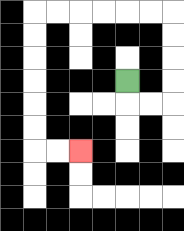{'start': '[5, 3]', 'end': '[3, 6]', 'path_directions': 'D,R,R,U,U,U,U,L,L,L,L,L,L,D,D,D,D,D,D,R,R', 'path_coordinates': '[[5, 3], [5, 4], [6, 4], [7, 4], [7, 3], [7, 2], [7, 1], [7, 0], [6, 0], [5, 0], [4, 0], [3, 0], [2, 0], [1, 0], [1, 1], [1, 2], [1, 3], [1, 4], [1, 5], [1, 6], [2, 6], [3, 6]]'}